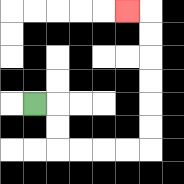{'start': '[1, 4]', 'end': '[5, 0]', 'path_directions': 'R,D,D,R,R,R,R,U,U,U,U,U,U,L', 'path_coordinates': '[[1, 4], [2, 4], [2, 5], [2, 6], [3, 6], [4, 6], [5, 6], [6, 6], [6, 5], [6, 4], [6, 3], [6, 2], [6, 1], [6, 0], [5, 0]]'}